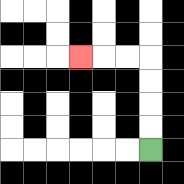{'start': '[6, 6]', 'end': '[3, 2]', 'path_directions': 'U,U,U,U,L,L,L', 'path_coordinates': '[[6, 6], [6, 5], [6, 4], [6, 3], [6, 2], [5, 2], [4, 2], [3, 2]]'}